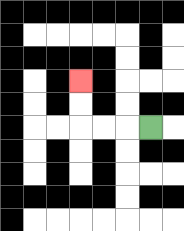{'start': '[6, 5]', 'end': '[3, 3]', 'path_directions': 'L,L,L,U,U', 'path_coordinates': '[[6, 5], [5, 5], [4, 5], [3, 5], [3, 4], [3, 3]]'}